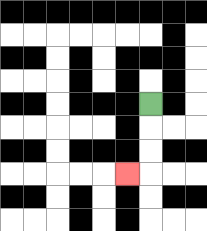{'start': '[6, 4]', 'end': '[5, 7]', 'path_directions': 'D,D,D,L', 'path_coordinates': '[[6, 4], [6, 5], [6, 6], [6, 7], [5, 7]]'}